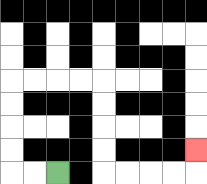{'start': '[2, 7]', 'end': '[8, 6]', 'path_directions': 'L,L,U,U,U,U,R,R,R,R,D,D,D,D,R,R,R,R,U', 'path_coordinates': '[[2, 7], [1, 7], [0, 7], [0, 6], [0, 5], [0, 4], [0, 3], [1, 3], [2, 3], [3, 3], [4, 3], [4, 4], [4, 5], [4, 6], [4, 7], [5, 7], [6, 7], [7, 7], [8, 7], [8, 6]]'}